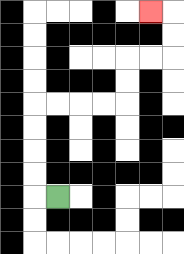{'start': '[2, 8]', 'end': '[6, 0]', 'path_directions': 'L,U,U,U,U,R,R,R,R,U,U,R,R,U,U,L', 'path_coordinates': '[[2, 8], [1, 8], [1, 7], [1, 6], [1, 5], [1, 4], [2, 4], [3, 4], [4, 4], [5, 4], [5, 3], [5, 2], [6, 2], [7, 2], [7, 1], [7, 0], [6, 0]]'}